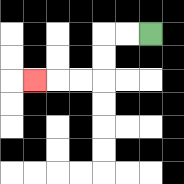{'start': '[6, 1]', 'end': '[1, 3]', 'path_directions': 'L,L,D,D,L,L,L', 'path_coordinates': '[[6, 1], [5, 1], [4, 1], [4, 2], [4, 3], [3, 3], [2, 3], [1, 3]]'}